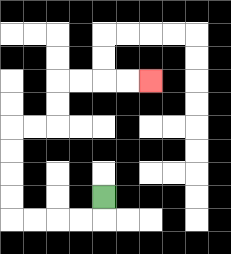{'start': '[4, 8]', 'end': '[6, 3]', 'path_directions': 'D,L,L,L,L,U,U,U,U,R,R,U,U,R,R,R,R', 'path_coordinates': '[[4, 8], [4, 9], [3, 9], [2, 9], [1, 9], [0, 9], [0, 8], [0, 7], [0, 6], [0, 5], [1, 5], [2, 5], [2, 4], [2, 3], [3, 3], [4, 3], [5, 3], [6, 3]]'}